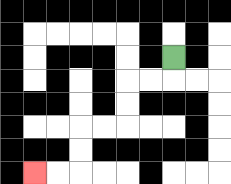{'start': '[7, 2]', 'end': '[1, 7]', 'path_directions': 'D,L,L,D,D,L,L,D,D,L,L', 'path_coordinates': '[[7, 2], [7, 3], [6, 3], [5, 3], [5, 4], [5, 5], [4, 5], [3, 5], [3, 6], [3, 7], [2, 7], [1, 7]]'}